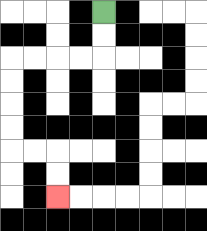{'start': '[4, 0]', 'end': '[2, 8]', 'path_directions': 'D,D,L,L,L,L,D,D,D,D,R,R,D,D', 'path_coordinates': '[[4, 0], [4, 1], [4, 2], [3, 2], [2, 2], [1, 2], [0, 2], [0, 3], [0, 4], [0, 5], [0, 6], [1, 6], [2, 6], [2, 7], [2, 8]]'}